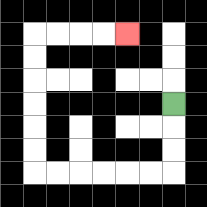{'start': '[7, 4]', 'end': '[5, 1]', 'path_directions': 'D,D,D,L,L,L,L,L,L,U,U,U,U,U,U,R,R,R,R', 'path_coordinates': '[[7, 4], [7, 5], [7, 6], [7, 7], [6, 7], [5, 7], [4, 7], [3, 7], [2, 7], [1, 7], [1, 6], [1, 5], [1, 4], [1, 3], [1, 2], [1, 1], [2, 1], [3, 1], [4, 1], [5, 1]]'}